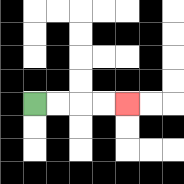{'start': '[1, 4]', 'end': '[5, 4]', 'path_directions': 'R,R,R,R', 'path_coordinates': '[[1, 4], [2, 4], [3, 4], [4, 4], [5, 4]]'}